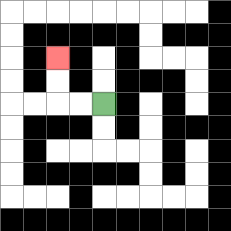{'start': '[4, 4]', 'end': '[2, 2]', 'path_directions': 'L,L,U,U', 'path_coordinates': '[[4, 4], [3, 4], [2, 4], [2, 3], [2, 2]]'}